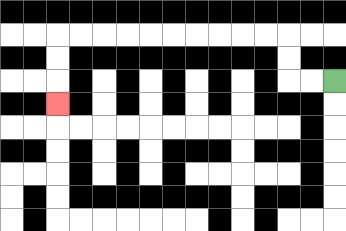{'start': '[14, 3]', 'end': '[2, 4]', 'path_directions': 'L,L,U,U,L,L,L,L,L,L,L,L,L,L,D,D,D', 'path_coordinates': '[[14, 3], [13, 3], [12, 3], [12, 2], [12, 1], [11, 1], [10, 1], [9, 1], [8, 1], [7, 1], [6, 1], [5, 1], [4, 1], [3, 1], [2, 1], [2, 2], [2, 3], [2, 4]]'}